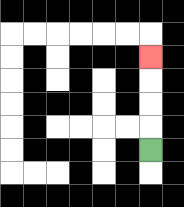{'start': '[6, 6]', 'end': '[6, 2]', 'path_directions': 'U,U,U,U', 'path_coordinates': '[[6, 6], [6, 5], [6, 4], [6, 3], [6, 2]]'}